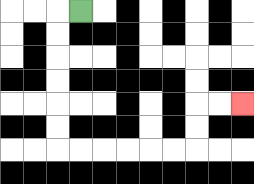{'start': '[3, 0]', 'end': '[10, 4]', 'path_directions': 'L,D,D,D,D,D,D,R,R,R,R,R,R,U,U,R,R', 'path_coordinates': '[[3, 0], [2, 0], [2, 1], [2, 2], [2, 3], [2, 4], [2, 5], [2, 6], [3, 6], [4, 6], [5, 6], [6, 6], [7, 6], [8, 6], [8, 5], [8, 4], [9, 4], [10, 4]]'}